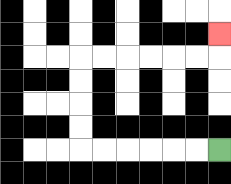{'start': '[9, 6]', 'end': '[9, 1]', 'path_directions': 'L,L,L,L,L,L,U,U,U,U,R,R,R,R,R,R,U', 'path_coordinates': '[[9, 6], [8, 6], [7, 6], [6, 6], [5, 6], [4, 6], [3, 6], [3, 5], [3, 4], [3, 3], [3, 2], [4, 2], [5, 2], [6, 2], [7, 2], [8, 2], [9, 2], [9, 1]]'}